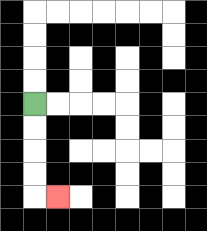{'start': '[1, 4]', 'end': '[2, 8]', 'path_directions': 'D,D,D,D,R', 'path_coordinates': '[[1, 4], [1, 5], [1, 6], [1, 7], [1, 8], [2, 8]]'}